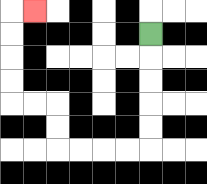{'start': '[6, 1]', 'end': '[1, 0]', 'path_directions': 'D,D,D,D,D,L,L,L,L,U,U,L,L,U,U,U,U,R', 'path_coordinates': '[[6, 1], [6, 2], [6, 3], [6, 4], [6, 5], [6, 6], [5, 6], [4, 6], [3, 6], [2, 6], [2, 5], [2, 4], [1, 4], [0, 4], [0, 3], [0, 2], [0, 1], [0, 0], [1, 0]]'}